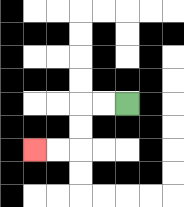{'start': '[5, 4]', 'end': '[1, 6]', 'path_directions': 'L,L,D,D,L,L', 'path_coordinates': '[[5, 4], [4, 4], [3, 4], [3, 5], [3, 6], [2, 6], [1, 6]]'}